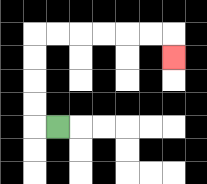{'start': '[2, 5]', 'end': '[7, 2]', 'path_directions': 'L,U,U,U,U,R,R,R,R,R,R,D', 'path_coordinates': '[[2, 5], [1, 5], [1, 4], [1, 3], [1, 2], [1, 1], [2, 1], [3, 1], [4, 1], [5, 1], [6, 1], [7, 1], [7, 2]]'}